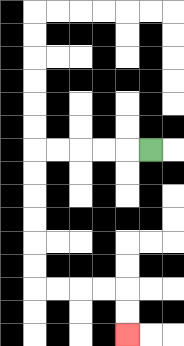{'start': '[6, 6]', 'end': '[5, 14]', 'path_directions': 'L,L,L,L,L,D,D,D,D,D,D,R,R,R,R,D,D', 'path_coordinates': '[[6, 6], [5, 6], [4, 6], [3, 6], [2, 6], [1, 6], [1, 7], [1, 8], [1, 9], [1, 10], [1, 11], [1, 12], [2, 12], [3, 12], [4, 12], [5, 12], [5, 13], [5, 14]]'}